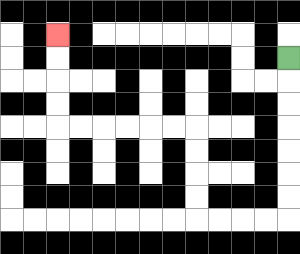{'start': '[12, 2]', 'end': '[2, 1]', 'path_directions': 'D,D,D,D,D,D,D,L,L,L,L,U,U,U,U,L,L,L,L,L,L,U,U,U,U', 'path_coordinates': '[[12, 2], [12, 3], [12, 4], [12, 5], [12, 6], [12, 7], [12, 8], [12, 9], [11, 9], [10, 9], [9, 9], [8, 9], [8, 8], [8, 7], [8, 6], [8, 5], [7, 5], [6, 5], [5, 5], [4, 5], [3, 5], [2, 5], [2, 4], [2, 3], [2, 2], [2, 1]]'}